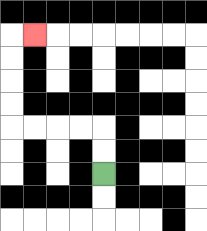{'start': '[4, 7]', 'end': '[1, 1]', 'path_directions': 'U,U,L,L,L,L,U,U,U,U,R', 'path_coordinates': '[[4, 7], [4, 6], [4, 5], [3, 5], [2, 5], [1, 5], [0, 5], [0, 4], [0, 3], [0, 2], [0, 1], [1, 1]]'}